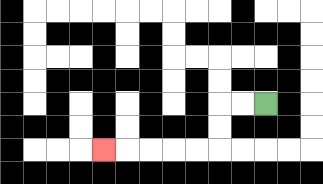{'start': '[11, 4]', 'end': '[4, 6]', 'path_directions': 'L,L,D,D,L,L,L,L,L', 'path_coordinates': '[[11, 4], [10, 4], [9, 4], [9, 5], [9, 6], [8, 6], [7, 6], [6, 6], [5, 6], [4, 6]]'}